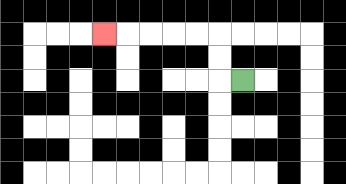{'start': '[10, 3]', 'end': '[4, 1]', 'path_directions': 'L,U,U,L,L,L,L,L', 'path_coordinates': '[[10, 3], [9, 3], [9, 2], [9, 1], [8, 1], [7, 1], [6, 1], [5, 1], [4, 1]]'}